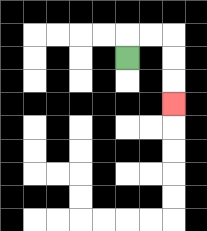{'start': '[5, 2]', 'end': '[7, 4]', 'path_directions': 'U,R,R,D,D,D', 'path_coordinates': '[[5, 2], [5, 1], [6, 1], [7, 1], [7, 2], [7, 3], [7, 4]]'}